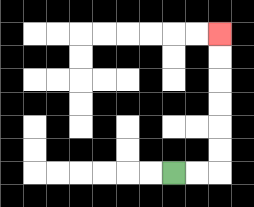{'start': '[7, 7]', 'end': '[9, 1]', 'path_directions': 'R,R,U,U,U,U,U,U', 'path_coordinates': '[[7, 7], [8, 7], [9, 7], [9, 6], [9, 5], [9, 4], [9, 3], [9, 2], [9, 1]]'}